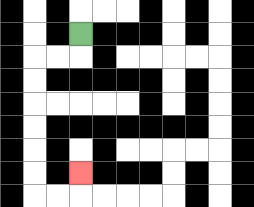{'start': '[3, 1]', 'end': '[3, 7]', 'path_directions': 'D,L,L,D,D,D,D,D,D,R,R,U', 'path_coordinates': '[[3, 1], [3, 2], [2, 2], [1, 2], [1, 3], [1, 4], [1, 5], [1, 6], [1, 7], [1, 8], [2, 8], [3, 8], [3, 7]]'}